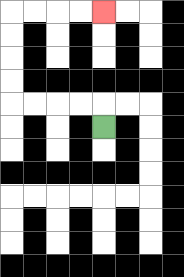{'start': '[4, 5]', 'end': '[4, 0]', 'path_directions': 'U,L,L,L,L,U,U,U,U,R,R,R,R', 'path_coordinates': '[[4, 5], [4, 4], [3, 4], [2, 4], [1, 4], [0, 4], [0, 3], [0, 2], [0, 1], [0, 0], [1, 0], [2, 0], [3, 0], [4, 0]]'}